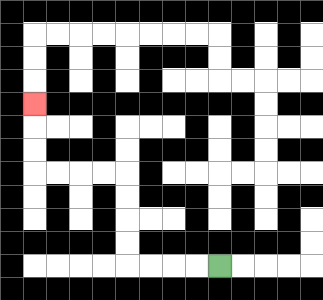{'start': '[9, 11]', 'end': '[1, 4]', 'path_directions': 'L,L,L,L,U,U,U,U,L,L,L,L,U,U,U', 'path_coordinates': '[[9, 11], [8, 11], [7, 11], [6, 11], [5, 11], [5, 10], [5, 9], [5, 8], [5, 7], [4, 7], [3, 7], [2, 7], [1, 7], [1, 6], [1, 5], [1, 4]]'}